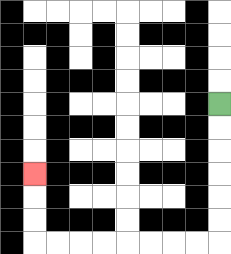{'start': '[9, 4]', 'end': '[1, 7]', 'path_directions': 'D,D,D,D,D,D,L,L,L,L,L,L,L,L,U,U,U', 'path_coordinates': '[[9, 4], [9, 5], [9, 6], [9, 7], [9, 8], [9, 9], [9, 10], [8, 10], [7, 10], [6, 10], [5, 10], [4, 10], [3, 10], [2, 10], [1, 10], [1, 9], [1, 8], [1, 7]]'}